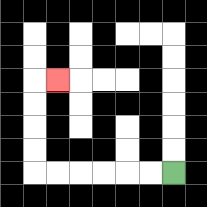{'start': '[7, 7]', 'end': '[2, 3]', 'path_directions': 'L,L,L,L,L,L,U,U,U,U,R', 'path_coordinates': '[[7, 7], [6, 7], [5, 7], [4, 7], [3, 7], [2, 7], [1, 7], [1, 6], [1, 5], [1, 4], [1, 3], [2, 3]]'}